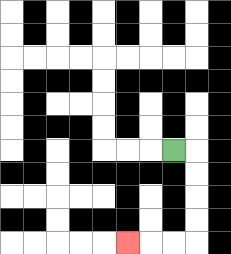{'start': '[7, 6]', 'end': '[5, 10]', 'path_directions': 'R,D,D,D,D,L,L,L', 'path_coordinates': '[[7, 6], [8, 6], [8, 7], [8, 8], [8, 9], [8, 10], [7, 10], [6, 10], [5, 10]]'}